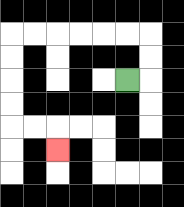{'start': '[5, 3]', 'end': '[2, 6]', 'path_directions': 'R,U,U,L,L,L,L,L,L,D,D,D,D,R,R,D', 'path_coordinates': '[[5, 3], [6, 3], [6, 2], [6, 1], [5, 1], [4, 1], [3, 1], [2, 1], [1, 1], [0, 1], [0, 2], [0, 3], [0, 4], [0, 5], [1, 5], [2, 5], [2, 6]]'}